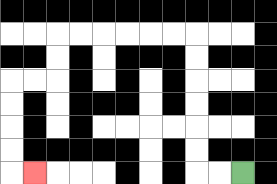{'start': '[10, 7]', 'end': '[1, 7]', 'path_directions': 'L,L,U,U,U,U,U,U,L,L,L,L,L,L,D,D,L,L,D,D,D,D,R', 'path_coordinates': '[[10, 7], [9, 7], [8, 7], [8, 6], [8, 5], [8, 4], [8, 3], [8, 2], [8, 1], [7, 1], [6, 1], [5, 1], [4, 1], [3, 1], [2, 1], [2, 2], [2, 3], [1, 3], [0, 3], [0, 4], [0, 5], [0, 6], [0, 7], [1, 7]]'}